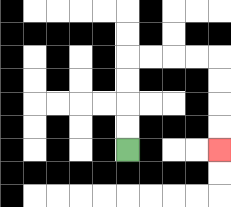{'start': '[5, 6]', 'end': '[9, 6]', 'path_directions': 'U,U,U,U,R,R,R,R,D,D,D,D', 'path_coordinates': '[[5, 6], [5, 5], [5, 4], [5, 3], [5, 2], [6, 2], [7, 2], [8, 2], [9, 2], [9, 3], [9, 4], [9, 5], [9, 6]]'}